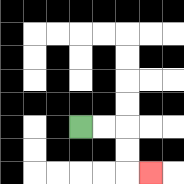{'start': '[3, 5]', 'end': '[6, 7]', 'path_directions': 'R,R,D,D,R', 'path_coordinates': '[[3, 5], [4, 5], [5, 5], [5, 6], [5, 7], [6, 7]]'}